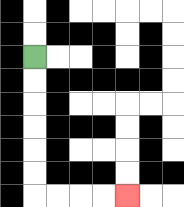{'start': '[1, 2]', 'end': '[5, 8]', 'path_directions': 'D,D,D,D,D,D,R,R,R,R', 'path_coordinates': '[[1, 2], [1, 3], [1, 4], [1, 5], [1, 6], [1, 7], [1, 8], [2, 8], [3, 8], [4, 8], [5, 8]]'}